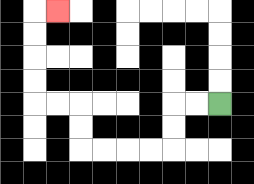{'start': '[9, 4]', 'end': '[2, 0]', 'path_directions': 'L,L,D,D,L,L,L,L,U,U,L,L,U,U,U,U,R', 'path_coordinates': '[[9, 4], [8, 4], [7, 4], [7, 5], [7, 6], [6, 6], [5, 6], [4, 6], [3, 6], [3, 5], [3, 4], [2, 4], [1, 4], [1, 3], [1, 2], [1, 1], [1, 0], [2, 0]]'}